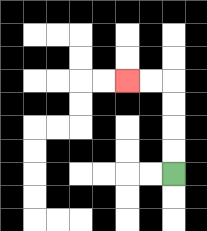{'start': '[7, 7]', 'end': '[5, 3]', 'path_directions': 'U,U,U,U,L,L', 'path_coordinates': '[[7, 7], [7, 6], [7, 5], [7, 4], [7, 3], [6, 3], [5, 3]]'}